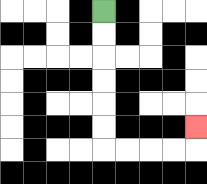{'start': '[4, 0]', 'end': '[8, 5]', 'path_directions': 'D,D,D,D,D,D,R,R,R,R,U', 'path_coordinates': '[[4, 0], [4, 1], [4, 2], [4, 3], [4, 4], [4, 5], [4, 6], [5, 6], [6, 6], [7, 6], [8, 6], [8, 5]]'}